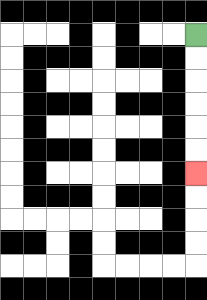{'start': '[8, 1]', 'end': '[8, 7]', 'path_directions': 'D,D,D,D,D,D', 'path_coordinates': '[[8, 1], [8, 2], [8, 3], [8, 4], [8, 5], [8, 6], [8, 7]]'}